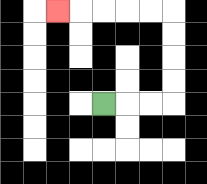{'start': '[4, 4]', 'end': '[2, 0]', 'path_directions': 'R,R,R,U,U,U,U,L,L,L,L,L', 'path_coordinates': '[[4, 4], [5, 4], [6, 4], [7, 4], [7, 3], [7, 2], [7, 1], [7, 0], [6, 0], [5, 0], [4, 0], [3, 0], [2, 0]]'}